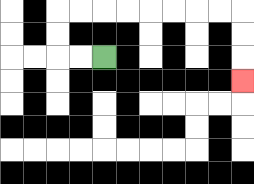{'start': '[4, 2]', 'end': '[10, 3]', 'path_directions': 'L,L,U,U,R,R,R,R,R,R,R,R,D,D,D', 'path_coordinates': '[[4, 2], [3, 2], [2, 2], [2, 1], [2, 0], [3, 0], [4, 0], [5, 0], [6, 0], [7, 0], [8, 0], [9, 0], [10, 0], [10, 1], [10, 2], [10, 3]]'}